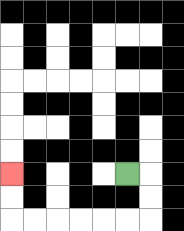{'start': '[5, 7]', 'end': '[0, 7]', 'path_directions': 'R,D,D,L,L,L,L,L,L,U,U', 'path_coordinates': '[[5, 7], [6, 7], [6, 8], [6, 9], [5, 9], [4, 9], [3, 9], [2, 9], [1, 9], [0, 9], [0, 8], [0, 7]]'}